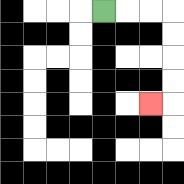{'start': '[4, 0]', 'end': '[6, 4]', 'path_directions': 'R,R,R,D,D,D,D,L', 'path_coordinates': '[[4, 0], [5, 0], [6, 0], [7, 0], [7, 1], [7, 2], [7, 3], [7, 4], [6, 4]]'}